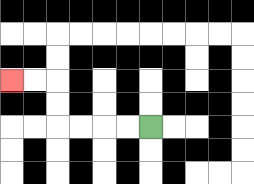{'start': '[6, 5]', 'end': '[0, 3]', 'path_directions': 'L,L,L,L,U,U,L,L', 'path_coordinates': '[[6, 5], [5, 5], [4, 5], [3, 5], [2, 5], [2, 4], [2, 3], [1, 3], [0, 3]]'}